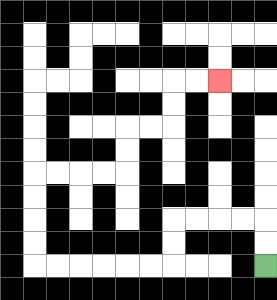{'start': '[11, 11]', 'end': '[9, 3]', 'path_directions': 'U,U,L,L,L,L,D,D,L,L,L,L,L,L,U,U,U,U,R,R,R,R,U,U,R,R,U,U,R,R', 'path_coordinates': '[[11, 11], [11, 10], [11, 9], [10, 9], [9, 9], [8, 9], [7, 9], [7, 10], [7, 11], [6, 11], [5, 11], [4, 11], [3, 11], [2, 11], [1, 11], [1, 10], [1, 9], [1, 8], [1, 7], [2, 7], [3, 7], [4, 7], [5, 7], [5, 6], [5, 5], [6, 5], [7, 5], [7, 4], [7, 3], [8, 3], [9, 3]]'}